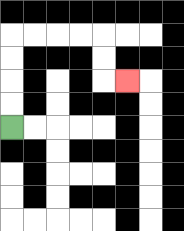{'start': '[0, 5]', 'end': '[5, 3]', 'path_directions': 'U,U,U,U,R,R,R,R,D,D,R', 'path_coordinates': '[[0, 5], [0, 4], [0, 3], [0, 2], [0, 1], [1, 1], [2, 1], [3, 1], [4, 1], [4, 2], [4, 3], [5, 3]]'}